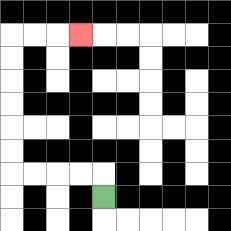{'start': '[4, 8]', 'end': '[3, 1]', 'path_directions': 'U,L,L,L,L,U,U,U,U,U,U,R,R,R', 'path_coordinates': '[[4, 8], [4, 7], [3, 7], [2, 7], [1, 7], [0, 7], [0, 6], [0, 5], [0, 4], [0, 3], [0, 2], [0, 1], [1, 1], [2, 1], [3, 1]]'}